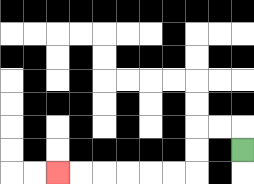{'start': '[10, 6]', 'end': '[2, 7]', 'path_directions': 'U,L,L,D,D,L,L,L,L,L,L', 'path_coordinates': '[[10, 6], [10, 5], [9, 5], [8, 5], [8, 6], [8, 7], [7, 7], [6, 7], [5, 7], [4, 7], [3, 7], [2, 7]]'}